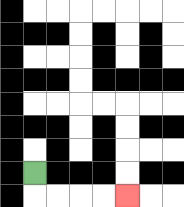{'start': '[1, 7]', 'end': '[5, 8]', 'path_directions': 'D,R,R,R,R', 'path_coordinates': '[[1, 7], [1, 8], [2, 8], [3, 8], [4, 8], [5, 8]]'}